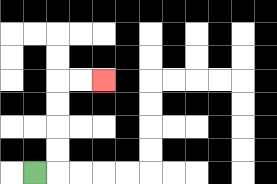{'start': '[1, 7]', 'end': '[4, 3]', 'path_directions': 'R,U,U,U,U,R,R', 'path_coordinates': '[[1, 7], [2, 7], [2, 6], [2, 5], [2, 4], [2, 3], [3, 3], [4, 3]]'}